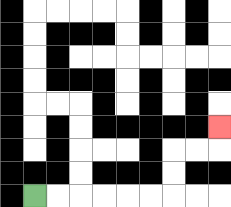{'start': '[1, 8]', 'end': '[9, 5]', 'path_directions': 'R,R,R,R,R,R,U,U,R,R,U', 'path_coordinates': '[[1, 8], [2, 8], [3, 8], [4, 8], [5, 8], [6, 8], [7, 8], [7, 7], [7, 6], [8, 6], [9, 6], [9, 5]]'}